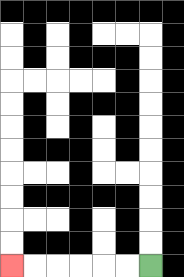{'start': '[6, 11]', 'end': '[0, 11]', 'path_directions': 'L,L,L,L,L,L', 'path_coordinates': '[[6, 11], [5, 11], [4, 11], [3, 11], [2, 11], [1, 11], [0, 11]]'}